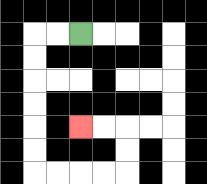{'start': '[3, 1]', 'end': '[3, 5]', 'path_directions': 'L,L,D,D,D,D,D,D,R,R,R,R,U,U,L,L', 'path_coordinates': '[[3, 1], [2, 1], [1, 1], [1, 2], [1, 3], [1, 4], [1, 5], [1, 6], [1, 7], [2, 7], [3, 7], [4, 7], [5, 7], [5, 6], [5, 5], [4, 5], [3, 5]]'}